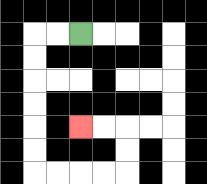{'start': '[3, 1]', 'end': '[3, 5]', 'path_directions': 'L,L,D,D,D,D,D,D,R,R,R,R,U,U,L,L', 'path_coordinates': '[[3, 1], [2, 1], [1, 1], [1, 2], [1, 3], [1, 4], [1, 5], [1, 6], [1, 7], [2, 7], [3, 7], [4, 7], [5, 7], [5, 6], [5, 5], [4, 5], [3, 5]]'}